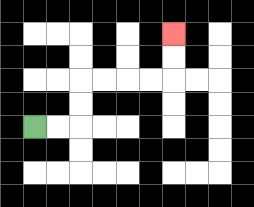{'start': '[1, 5]', 'end': '[7, 1]', 'path_directions': 'R,R,U,U,R,R,R,R,U,U', 'path_coordinates': '[[1, 5], [2, 5], [3, 5], [3, 4], [3, 3], [4, 3], [5, 3], [6, 3], [7, 3], [7, 2], [7, 1]]'}